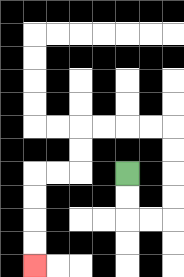{'start': '[5, 7]', 'end': '[1, 11]', 'path_directions': 'D,D,R,R,U,U,U,U,L,L,L,L,D,D,L,L,D,D,D,D', 'path_coordinates': '[[5, 7], [5, 8], [5, 9], [6, 9], [7, 9], [7, 8], [7, 7], [7, 6], [7, 5], [6, 5], [5, 5], [4, 5], [3, 5], [3, 6], [3, 7], [2, 7], [1, 7], [1, 8], [1, 9], [1, 10], [1, 11]]'}